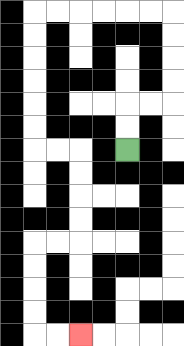{'start': '[5, 6]', 'end': '[3, 14]', 'path_directions': 'U,U,R,R,U,U,U,U,L,L,L,L,L,L,D,D,D,D,D,D,R,R,D,D,D,D,L,L,D,D,D,D,R,R', 'path_coordinates': '[[5, 6], [5, 5], [5, 4], [6, 4], [7, 4], [7, 3], [7, 2], [7, 1], [7, 0], [6, 0], [5, 0], [4, 0], [3, 0], [2, 0], [1, 0], [1, 1], [1, 2], [1, 3], [1, 4], [1, 5], [1, 6], [2, 6], [3, 6], [3, 7], [3, 8], [3, 9], [3, 10], [2, 10], [1, 10], [1, 11], [1, 12], [1, 13], [1, 14], [2, 14], [3, 14]]'}